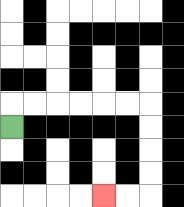{'start': '[0, 5]', 'end': '[4, 8]', 'path_directions': 'U,R,R,R,R,R,R,D,D,D,D,L,L', 'path_coordinates': '[[0, 5], [0, 4], [1, 4], [2, 4], [3, 4], [4, 4], [5, 4], [6, 4], [6, 5], [6, 6], [6, 7], [6, 8], [5, 8], [4, 8]]'}